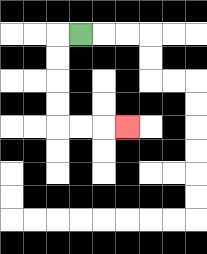{'start': '[3, 1]', 'end': '[5, 5]', 'path_directions': 'L,D,D,D,D,R,R,R', 'path_coordinates': '[[3, 1], [2, 1], [2, 2], [2, 3], [2, 4], [2, 5], [3, 5], [4, 5], [5, 5]]'}